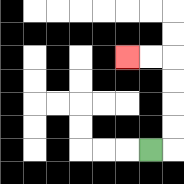{'start': '[6, 6]', 'end': '[5, 2]', 'path_directions': 'R,U,U,U,U,L,L', 'path_coordinates': '[[6, 6], [7, 6], [7, 5], [7, 4], [7, 3], [7, 2], [6, 2], [5, 2]]'}